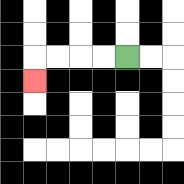{'start': '[5, 2]', 'end': '[1, 3]', 'path_directions': 'L,L,L,L,D', 'path_coordinates': '[[5, 2], [4, 2], [3, 2], [2, 2], [1, 2], [1, 3]]'}